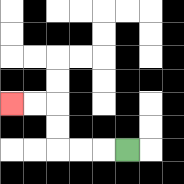{'start': '[5, 6]', 'end': '[0, 4]', 'path_directions': 'L,L,L,U,U,L,L', 'path_coordinates': '[[5, 6], [4, 6], [3, 6], [2, 6], [2, 5], [2, 4], [1, 4], [0, 4]]'}